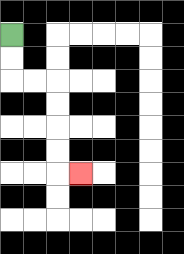{'start': '[0, 1]', 'end': '[3, 7]', 'path_directions': 'D,D,R,R,D,D,D,D,R', 'path_coordinates': '[[0, 1], [0, 2], [0, 3], [1, 3], [2, 3], [2, 4], [2, 5], [2, 6], [2, 7], [3, 7]]'}